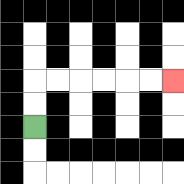{'start': '[1, 5]', 'end': '[7, 3]', 'path_directions': 'U,U,R,R,R,R,R,R', 'path_coordinates': '[[1, 5], [1, 4], [1, 3], [2, 3], [3, 3], [4, 3], [5, 3], [6, 3], [7, 3]]'}